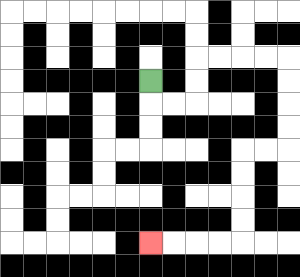{'start': '[6, 3]', 'end': '[6, 10]', 'path_directions': 'D,R,R,U,U,R,R,R,R,D,D,D,D,L,L,D,D,D,D,L,L,L,L', 'path_coordinates': '[[6, 3], [6, 4], [7, 4], [8, 4], [8, 3], [8, 2], [9, 2], [10, 2], [11, 2], [12, 2], [12, 3], [12, 4], [12, 5], [12, 6], [11, 6], [10, 6], [10, 7], [10, 8], [10, 9], [10, 10], [9, 10], [8, 10], [7, 10], [6, 10]]'}